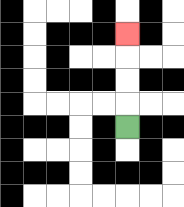{'start': '[5, 5]', 'end': '[5, 1]', 'path_directions': 'U,U,U,U', 'path_coordinates': '[[5, 5], [5, 4], [5, 3], [5, 2], [5, 1]]'}